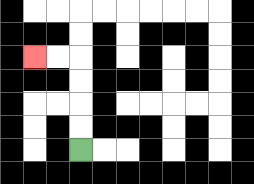{'start': '[3, 6]', 'end': '[1, 2]', 'path_directions': 'U,U,U,U,L,L', 'path_coordinates': '[[3, 6], [3, 5], [3, 4], [3, 3], [3, 2], [2, 2], [1, 2]]'}